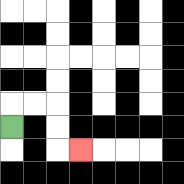{'start': '[0, 5]', 'end': '[3, 6]', 'path_directions': 'U,R,R,D,D,R', 'path_coordinates': '[[0, 5], [0, 4], [1, 4], [2, 4], [2, 5], [2, 6], [3, 6]]'}